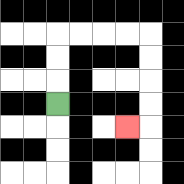{'start': '[2, 4]', 'end': '[5, 5]', 'path_directions': 'U,U,U,R,R,R,R,D,D,D,D,L', 'path_coordinates': '[[2, 4], [2, 3], [2, 2], [2, 1], [3, 1], [4, 1], [5, 1], [6, 1], [6, 2], [6, 3], [6, 4], [6, 5], [5, 5]]'}